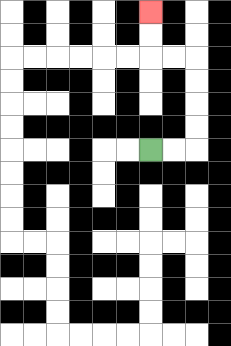{'start': '[6, 6]', 'end': '[6, 0]', 'path_directions': 'R,R,U,U,U,U,L,L,U,U', 'path_coordinates': '[[6, 6], [7, 6], [8, 6], [8, 5], [8, 4], [8, 3], [8, 2], [7, 2], [6, 2], [6, 1], [6, 0]]'}